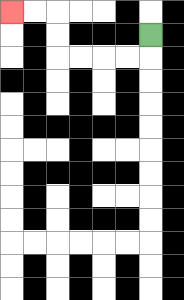{'start': '[6, 1]', 'end': '[0, 0]', 'path_directions': 'D,L,L,L,L,U,U,L,L', 'path_coordinates': '[[6, 1], [6, 2], [5, 2], [4, 2], [3, 2], [2, 2], [2, 1], [2, 0], [1, 0], [0, 0]]'}